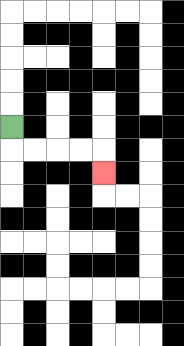{'start': '[0, 5]', 'end': '[4, 7]', 'path_directions': 'D,R,R,R,R,D', 'path_coordinates': '[[0, 5], [0, 6], [1, 6], [2, 6], [3, 6], [4, 6], [4, 7]]'}